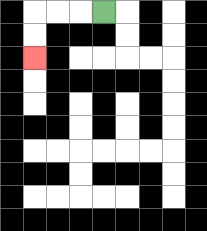{'start': '[4, 0]', 'end': '[1, 2]', 'path_directions': 'L,L,L,D,D', 'path_coordinates': '[[4, 0], [3, 0], [2, 0], [1, 0], [1, 1], [1, 2]]'}